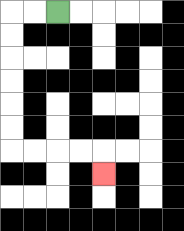{'start': '[2, 0]', 'end': '[4, 7]', 'path_directions': 'L,L,D,D,D,D,D,D,R,R,R,R,D', 'path_coordinates': '[[2, 0], [1, 0], [0, 0], [0, 1], [0, 2], [0, 3], [0, 4], [0, 5], [0, 6], [1, 6], [2, 6], [3, 6], [4, 6], [4, 7]]'}